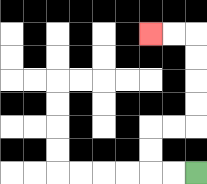{'start': '[8, 7]', 'end': '[6, 1]', 'path_directions': 'L,L,U,U,R,R,U,U,U,U,L,L', 'path_coordinates': '[[8, 7], [7, 7], [6, 7], [6, 6], [6, 5], [7, 5], [8, 5], [8, 4], [8, 3], [8, 2], [8, 1], [7, 1], [6, 1]]'}